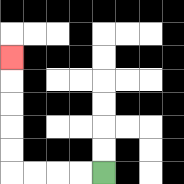{'start': '[4, 7]', 'end': '[0, 2]', 'path_directions': 'L,L,L,L,U,U,U,U,U', 'path_coordinates': '[[4, 7], [3, 7], [2, 7], [1, 7], [0, 7], [0, 6], [0, 5], [0, 4], [0, 3], [0, 2]]'}